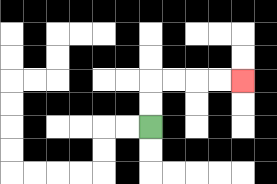{'start': '[6, 5]', 'end': '[10, 3]', 'path_directions': 'U,U,R,R,R,R', 'path_coordinates': '[[6, 5], [6, 4], [6, 3], [7, 3], [8, 3], [9, 3], [10, 3]]'}